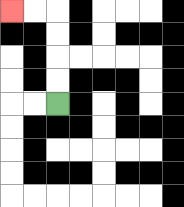{'start': '[2, 4]', 'end': '[0, 0]', 'path_directions': 'U,U,U,U,L,L', 'path_coordinates': '[[2, 4], [2, 3], [2, 2], [2, 1], [2, 0], [1, 0], [0, 0]]'}